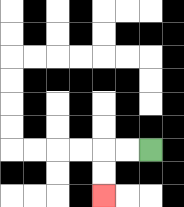{'start': '[6, 6]', 'end': '[4, 8]', 'path_directions': 'L,L,D,D', 'path_coordinates': '[[6, 6], [5, 6], [4, 6], [4, 7], [4, 8]]'}